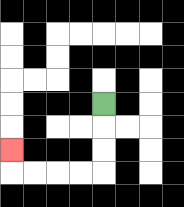{'start': '[4, 4]', 'end': '[0, 6]', 'path_directions': 'D,D,D,L,L,L,L,U', 'path_coordinates': '[[4, 4], [4, 5], [4, 6], [4, 7], [3, 7], [2, 7], [1, 7], [0, 7], [0, 6]]'}